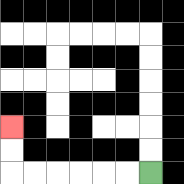{'start': '[6, 7]', 'end': '[0, 5]', 'path_directions': 'L,L,L,L,L,L,U,U', 'path_coordinates': '[[6, 7], [5, 7], [4, 7], [3, 7], [2, 7], [1, 7], [0, 7], [0, 6], [0, 5]]'}